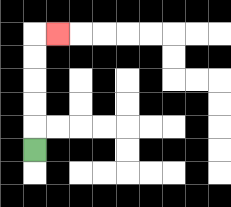{'start': '[1, 6]', 'end': '[2, 1]', 'path_directions': 'U,U,U,U,U,R', 'path_coordinates': '[[1, 6], [1, 5], [1, 4], [1, 3], [1, 2], [1, 1], [2, 1]]'}